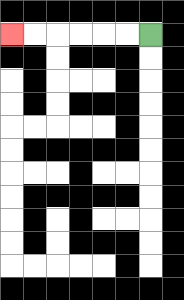{'start': '[6, 1]', 'end': '[0, 1]', 'path_directions': 'L,L,L,L,L,L', 'path_coordinates': '[[6, 1], [5, 1], [4, 1], [3, 1], [2, 1], [1, 1], [0, 1]]'}